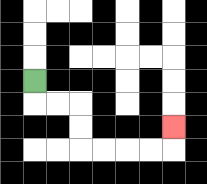{'start': '[1, 3]', 'end': '[7, 5]', 'path_directions': 'D,R,R,D,D,R,R,R,R,U', 'path_coordinates': '[[1, 3], [1, 4], [2, 4], [3, 4], [3, 5], [3, 6], [4, 6], [5, 6], [6, 6], [7, 6], [7, 5]]'}